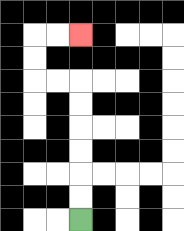{'start': '[3, 9]', 'end': '[3, 1]', 'path_directions': 'U,U,U,U,U,U,L,L,U,U,R,R', 'path_coordinates': '[[3, 9], [3, 8], [3, 7], [3, 6], [3, 5], [3, 4], [3, 3], [2, 3], [1, 3], [1, 2], [1, 1], [2, 1], [3, 1]]'}